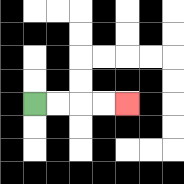{'start': '[1, 4]', 'end': '[5, 4]', 'path_directions': 'R,R,R,R', 'path_coordinates': '[[1, 4], [2, 4], [3, 4], [4, 4], [5, 4]]'}